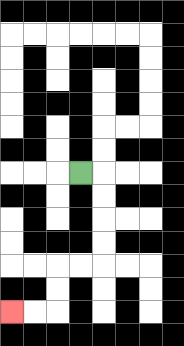{'start': '[3, 7]', 'end': '[0, 13]', 'path_directions': 'R,D,D,D,D,L,L,D,D,L,L', 'path_coordinates': '[[3, 7], [4, 7], [4, 8], [4, 9], [4, 10], [4, 11], [3, 11], [2, 11], [2, 12], [2, 13], [1, 13], [0, 13]]'}